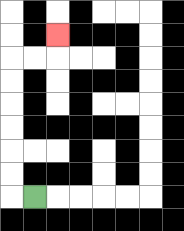{'start': '[1, 8]', 'end': '[2, 1]', 'path_directions': 'L,U,U,U,U,U,U,R,R,U', 'path_coordinates': '[[1, 8], [0, 8], [0, 7], [0, 6], [0, 5], [0, 4], [0, 3], [0, 2], [1, 2], [2, 2], [2, 1]]'}